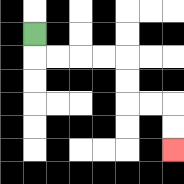{'start': '[1, 1]', 'end': '[7, 6]', 'path_directions': 'D,R,R,R,R,D,D,R,R,D,D', 'path_coordinates': '[[1, 1], [1, 2], [2, 2], [3, 2], [4, 2], [5, 2], [5, 3], [5, 4], [6, 4], [7, 4], [7, 5], [7, 6]]'}